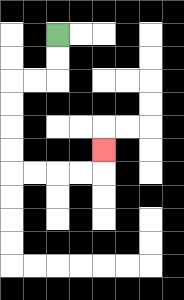{'start': '[2, 1]', 'end': '[4, 6]', 'path_directions': 'D,D,L,L,D,D,D,D,R,R,R,R,U', 'path_coordinates': '[[2, 1], [2, 2], [2, 3], [1, 3], [0, 3], [0, 4], [0, 5], [0, 6], [0, 7], [1, 7], [2, 7], [3, 7], [4, 7], [4, 6]]'}